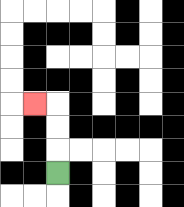{'start': '[2, 7]', 'end': '[1, 4]', 'path_directions': 'U,U,U,L', 'path_coordinates': '[[2, 7], [2, 6], [2, 5], [2, 4], [1, 4]]'}